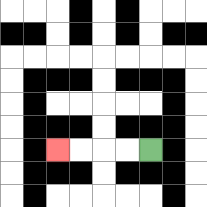{'start': '[6, 6]', 'end': '[2, 6]', 'path_directions': 'L,L,L,L', 'path_coordinates': '[[6, 6], [5, 6], [4, 6], [3, 6], [2, 6]]'}